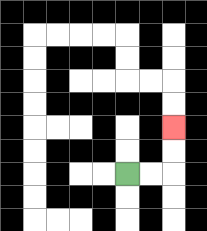{'start': '[5, 7]', 'end': '[7, 5]', 'path_directions': 'R,R,U,U', 'path_coordinates': '[[5, 7], [6, 7], [7, 7], [7, 6], [7, 5]]'}